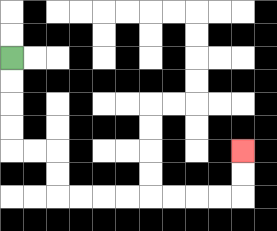{'start': '[0, 2]', 'end': '[10, 6]', 'path_directions': 'D,D,D,D,R,R,D,D,R,R,R,R,R,R,R,R,U,U', 'path_coordinates': '[[0, 2], [0, 3], [0, 4], [0, 5], [0, 6], [1, 6], [2, 6], [2, 7], [2, 8], [3, 8], [4, 8], [5, 8], [6, 8], [7, 8], [8, 8], [9, 8], [10, 8], [10, 7], [10, 6]]'}